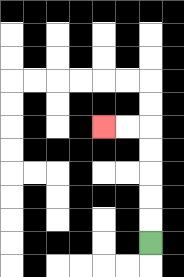{'start': '[6, 10]', 'end': '[4, 5]', 'path_directions': 'U,U,U,U,U,L,L', 'path_coordinates': '[[6, 10], [6, 9], [6, 8], [6, 7], [6, 6], [6, 5], [5, 5], [4, 5]]'}